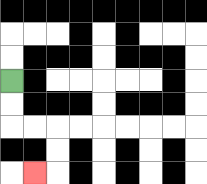{'start': '[0, 3]', 'end': '[1, 7]', 'path_directions': 'D,D,R,R,D,D,L', 'path_coordinates': '[[0, 3], [0, 4], [0, 5], [1, 5], [2, 5], [2, 6], [2, 7], [1, 7]]'}